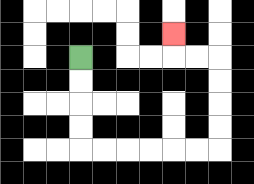{'start': '[3, 2]', 'end': '[7, 1]', 'path_directions': 'D,D,D,D,R,R,R,R,R,R,U,U,U,U,L,L,U', 'path_coordinates': '[[3, 2], [3, 3], [3, 4], [3, 5], [3, 6], [4, 6], [5, 6], [6, 6], [7, 6], [8, 6], [9, 6], [9, 5], [9, 4], [9, 3], [9, 2], [8, 2], [7, 2], [7, 1]]'}